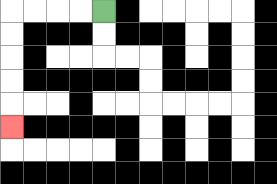{'start': '[4, 0]', 'end': '[0, 5]', 'path_directions': 'L,L,L,L,D,D,D,D,D', 'path_coordinates': '[[4, 0], [3, 0], [2, 0], [1, 0], [0, 0], [0, 1], [0, 2], [0, 3], [0, 4], [0, 5]]'}